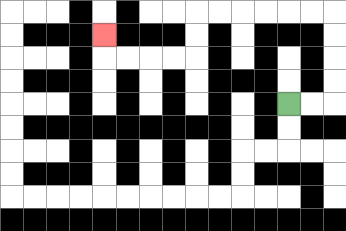{'start': '[12, 4]', 'end': '[4, 1]', 'path_directions': 'R,R,U,U,U,U,L,L,L,L,L,L,D,D,L,L,L,L,U', 'path_coordinates': '[[12, 4], [13, 4], [14, 4], [14, 3], [14, 2], [14, 1], [14, 0], [13, 0], [12, 0], [11, 0], [10, 0], [9, 0], [8, 0], [8, 1], [8, 2], [7, 2], [6, 2], [5, 2], [4, 2], [4, 1]]'}